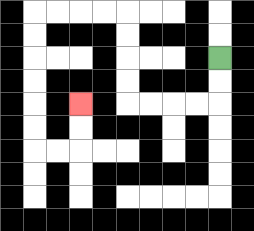{'start': '[9, 2]', 'end': '[3, 4]', 'path_directions': 'D,D,L,L,L,L,U,U,U,U,L,L,L,L,D,D,D,D,D,D,R,R,U,U', 'path_coordinates': '[[9, 2], [9, 3], [9, 4], [8, 4], [7, 4], [6, 4], [5, 4], [5, 3], [5, 2], [5, 1], [5, 0], [4, 0], [3, 0], [2, 0], [1, 0], [1, 1], [1, 2], [1, 3], [1, 4], [1, 5], [1, 6], [2, 6], [3, 6], [3, 5], [3, 4]]'}